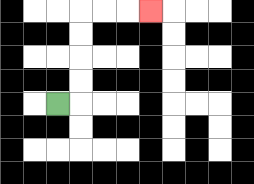{'start': '[2, 4]', 'end': '[6, 0]', 'path_directions': 'R,U,U,U,U,R,R,R', 'path_coordinates': '[[2, 4], [3, 4], [3, 3], [3, 2], [3, 1], [3, 0], [4, 0], [5, 0], [6, 0]]'}